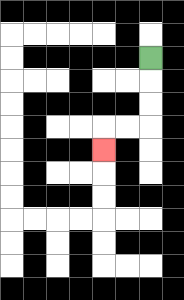{'start': '[6, 2]', 'end': '[4, 6]', 'path_directions': 'D,D,D,L,L,D', 'path_coordinates': '[[6, 2], [6, 3], [6, 4], [6, 5], [5, 5], [4, 5], [4, 6]]'}